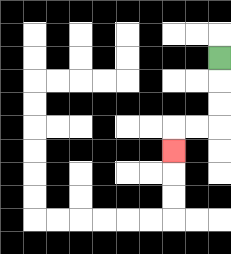{'start': '[9, 2]', 'end': '[7, 6]', 'path_directions': 'D,D,D,L,L,D', 'path_coordinates': '[[9, 2], [9, 3], [9, 4], [9, 5], [8, 5], [7, 5], [7, 6]]'}